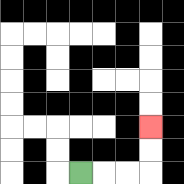{'start': '[3, 7]', 'end': '[6, 5]', 'path_directions': 'R,R,R,U,U', 'path_coordinates': '[[3, 7], [4, 7], [5, 7], [6, 7], [6, 6], [6, 5]]'}